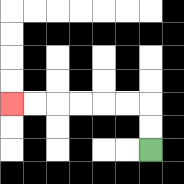{'start': '[6, 6]', 'end': '[0, 4]', 'path_directions': 'U,U,L,L,L,L,L,L', 'path_coordinates': '[[6, 6], [6, 5], [6, 4], [5, 4], [4, 4], [3, 4], [2, 4], [1, 4], [0, 4]]'}